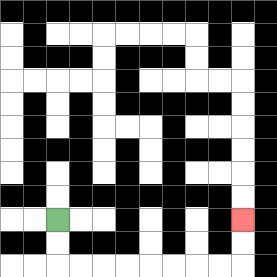{'start': '[2, 9]', 'end': '[10, 9]', 'path_directions': 'D,D,R,R,R,R,R,R,R,R,U,U', 'path_coordinates': '[[2, 9], [2, 10], [2, 11], [3, 11], [4, 11], [5, 11], [6, 11], [7, 11], [8, 11], [9, 11], [10, 11], [10, 10], [10, 9]]'}